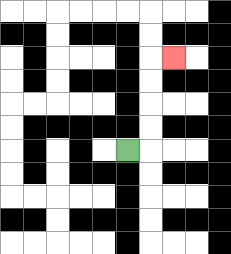{'start': '[5, 6]', 'end': '[7, 2]', 'path_directions': 'R,U,U,U,U,R', 'path_coordinates': '[[5, 6], [6, 6], [6, 5], [6, 4], [6, 3], [6, 2], [7, 2]]'}